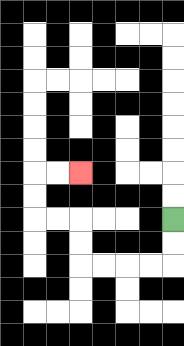{'start': '[7, 9]', 'end': '[3, 7]', 'path_directions': 'D,D,L,L,L,L,U,U,L,L,U,U,R,R', 'path_coordinates': '[[7, 9], [7, 10], [7, 11], [6, 11], [5, 11], [4, 11], [3, 11], [3, 10], [3, 9], [2, 9], [1, 9], [1, 8], [1, 7], [2, 7], [3, 7]]'}